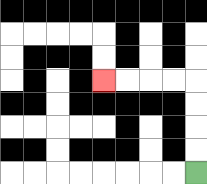{'start': '[8, 7]', 'end': '[4, 3]', 'path_directions': 'U,U,U,U,L,L,L,L', 'path_coordinates': '[[8, 7], [8, 6], [8, 5], [8, 4], [8, 3], [7, 3], [6, 3], [5, 3], [4, 3]]'}